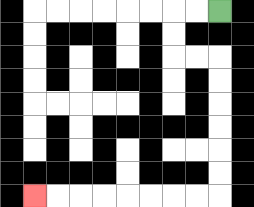{'start': '[9, 0]', 'end': '[1, 8]', 'path_directions': 'L,L,D,D,R,R,D,D,D,D,D,D,L,L,L,L,L,L,L,L', 'path_coordinates': '[[9, 0], [8, 0], [7, 0], [7, 1], [7, 2], [8, 2], [9, 2], [9, 3], [9, 4], [9, 5], [9, 6], [9, 7], [9, 8], [8, 8], [7, 8], [6, 8], [5, 8], [4, 8], [3, 8], [2, 8], [1, 8]]'}